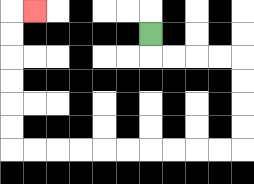{'start': '[6, 1]', 'end': '[1, 0]', 'path_directions': 'D,R,R,R,R,D,D,D,D,L,L,L,L,L,L,L,L,L,L,U,U,U,U,U,U,R', 'path_coordinates': '[[6, 1], [6, 2], [7, 2], [8, 2], [9, 2], [10, 2], [10, 3], [10, 4], [10, 5], [10, 6], [9, 6], [8, 6], [7, 6], [6, 6], [5, 6], [4, 6], [3, 6], [2, 6], [1, 6], [0, 6], [0, 5], [0, 4], [0, 3], [0, 2], [0, 1], [0, 0], [1, 0]]'}